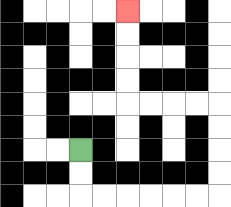{'start': '[3, 6]', 'end': '[5, 0]', 'path_directions': 'D,D,R,R,R,R,R,R,U,U,U,U,L,L,L,L,U,U,U,U', 'path_coordinates': '[[3, 6], [3, 7], [3, 8], [4, 8], [5, 8], [6, 8], [7, 8], [8, 8], [9, 8], [9, 7], [9, 6], [9, 5], [9, 4], [8, 4], [7, 4], [6, 4], [5, 4], [5, 3], [5, 2], [5, 1], [5, 0]]'}